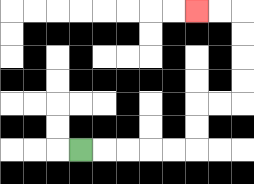{'start': '[3, 6]', 'end': '[8, 0]', 'path_directions': 'R,R,R,R,R,U,U,R,R,U,U,U,U,L,L', 'path_coordinates': '[[3, 6], [4, 6], [5, 6], [6, 6], [7, 6], [8, 6], [8, 5], [8, 4], [9, 4], [10, 4], [10, 3], [10, 2], [10, 1], [10, 0], [9, 0], [8, 0]]'}